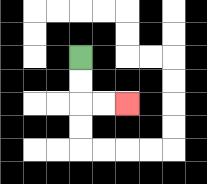{'start': '[3, 2]', 'end': '[5, 4]', 'path_directions': 'D,D,R,R', 'path_coordinates': '[[3, 2], [3, 3], [3, 4], [4, 4], [5, 4]]'}